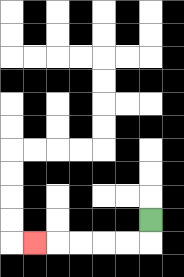{'start': '[6, 9]', 'end': '[1, 10]', 'path_directions': 'D,L,L,L,L,L', 'path_coordinates': '[[6, 9], [6, 10], [5, 10], [4, 10], [3, 10], [2, 10], [1, 10]]'}